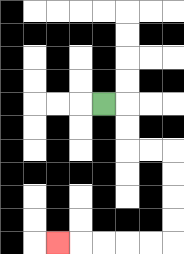{'start': '[4, 4]', 'end': '[2, 10]', 'path_directions': 'R,D,D,R,R,D,D,D,D,L,L,L,L,L', 'path_coordinates': '[[4, 4], [5, 4], [5, 5], [5, 6], [6, 6], [7, 6], [7, 7], [7, 8], [7, 9], [7, 10], [6, 10], [5, 10], [4, 10], [3, 10], [2, 10]]'}